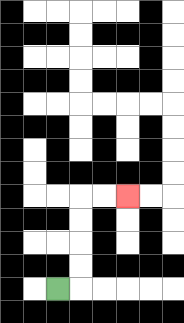{'start': '[2, 12]', 'end': '[5, 8]', 'path_directions': 'R,U,U,U,U,R,R', 'path_coordinates': '[[2, 12], [3, 12], [3, 11], [3, 10], [3, 9], [3, 8], [4, 8], [5, 8]]'}